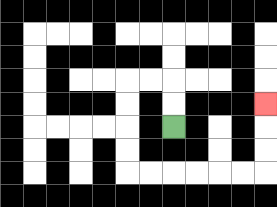{'start': '[7, 5]', 'end': '[11, 4]', 'path_directions': 'U,U,L,L,D,D,D,D,R,R,R,R,R,R,U,U,U', 'path_coordinates': '[[7, 5], [7, 4], [7, 3], [6, 3], [5, 3], [5, 4], [5, 5], [5, 6], [5, 7], [6, 7], [7, 7], [8, 7], [9, 7], [10, 7], [11, 7], [11, 6], [11, 5], [11, 4]]'}